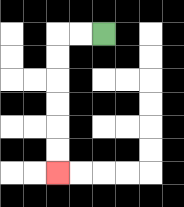{'start': '[4, 1]', 'end': '[2, 7]', 'path_directions': 'L,L,D,D,D,D,D,D', 'path_coordinates': '[[4, 1], [3, 1], [2, 1], [2, 2], [2, 3], [2, 4], [2, 5], [2, 6], [2, 7]]'}